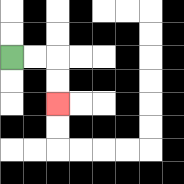{'start': '[0, 2]', 'end': '[2, 4]', 'path_directions': 'R,R,D,D', 'path_coordinates': '[[0, 2], [1, 2], [2, 2], [2, 3], [2, 4]]'}